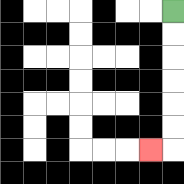{'start': '[7, 0]', 'end': '[6, 6]', 'path_directions': 'D,D,D,D,D,D,L', 'path_coordinates': '[[7, 0], [7, 1], [7, 2], [7, 3], [7, 4], [7, 5], [7, 6], [6, 6]]'}